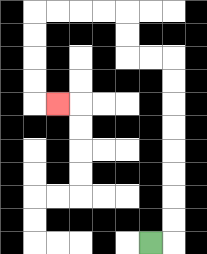{'start': '[6, 10]', 'end': '[2, 4]', 'path_directions': 'R,U,U,U,U,U,U,U,U,L,L,U,U,L,L,L,L,D,D,D,D,R', 'path_coordinates': '[[6, 10], [7, 10], [7, 9], [7, 8], [7, 7], [7, 6], [7, 5], [7, 4], [7, 3], [7, 2], [6, 2], [5, 2], [5, 1], [5, 0], [4, 0], [3, 0], [2, 0], [1, 0], [1, 1], [1, 2], [1, 3], [1, 4], [2, 4]]'}